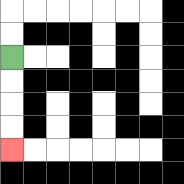{'start': '[0, 2]', 'end': '[0, 6]', 'path_directions': 'D,D,D,D', 'path_coordinates': '[[0, 2], [0, 3], [0, 4], [0, 5], [0, 6]]'}